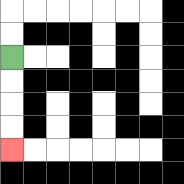{'start': '[0, 2]', 'end': '[0, 6]', 'path_directions': 'D,D,D,D', 'path_coordinates': '[[0, 2], [0, 3], [0, 4], [0, 5], [0, 6]]'}